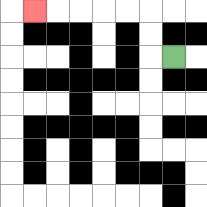{'start': '[7, 2]', 'end': '[1, 0]', 'path_directions': 'L,U,U,L,L,L,L,L', 'path_coordinates': '[[7, 2], [6, 2], [6, 1], [6, 0], [5, 0], [4, 0], [3, 0], [2, 0], [1, 0]]'}